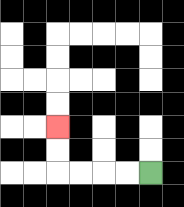{'start': '[6, 7]', 'end': '[2, 5]', 'path_directions': 'L,L,L,L,U,U', 'path_coordinates': '[[6, 7], [5, 7], [4, 7], [3, 7], [2, 7], [2, 6], [2, 5]]'}